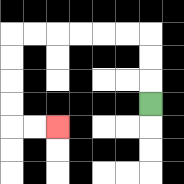{'start': '[6, 4]', 'end': '[2, 5]', 'path_directions': 'U,U,U,L,L,L,L,L,L,D,D,D,D,R,R', 'path_coordinates': '[[6, 4], [6, 3], [6, 2], [6, 1], [5, 1], [4, 1], [3, 1], [2, 1], [1, 1], [0, 1], [0, 2], [0, 3], [0, 4], [0, 5], [1, 5], [2, 5]]'}